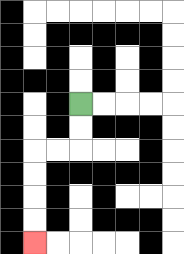{'start': '[3, 4]', 'end': '[1, 10]', 'path_directions': 'D,D,L,L,D,D,D,D', 'path_coordinates': '[[3, 4], [3, 5], [3, 6], [2, 6], [1, 6], [1, 7], [1, 8], [1, 9], [1, 10]]'}